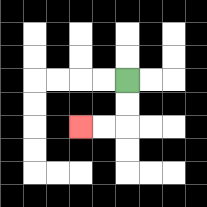{'start': '[5, 3]', 'end': '[3, 5]', 'path_directions': 'D,D,L,L', 'path_coordinates': '[[5, 3], [5, 4], [5, 5], [4, 5], [3, 5]]'}